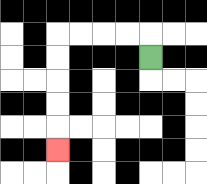{'start': '[6, 2]', 'end': '[2, 6]', 'path_directions': 'U,L,L,L,L,D,D,D,D,D', 'path_coordinates': '[[6, 2], [6, 1], [5, 1], [4, 1], [3, 1], [2, 1], [2, 2], [2, 3], [2, 4], [2, 5], [2, 6]]'}